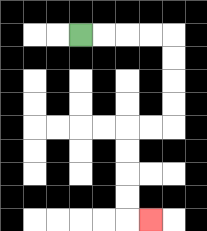{'start': '[3, 1]', 'end': '[6, 9]', 'path_directions': 'R,R,R,R,D,D,D,D,L,L,D,D,D,D,R', 'path_coordinates': '[[3, 1], [4, 1], [5, 1], [6, 1], [7, 1], [7, 2], [7, 3], [7, 4], [7, 5], [6, 5], [5, 5], [5, 6], [5, 7], [5, 8], [5, 9], [6, 9]]'}